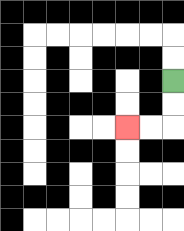{'start': '[7, 3]', 'end': '[5, 5]', 'path_directions': 'D,D,L,L', 'path_coordinates': '[[7, 3], [7, 4], [7, 5], [6, 5], [5, 5]]'}